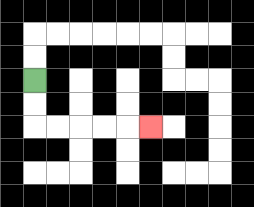{'start': '[1, 3]', 'end': '[6, 5]', 'path_directions': 'D,D,R,R,R,R,R', 'path_coordinates': '[[1, 3], [1, 4], [1, 5], [2, 5], [3, 5], [4, 5], [5, 5], [6, 5]]'}